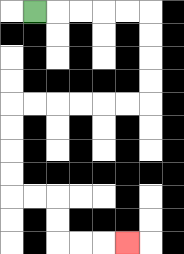{'start': '[1, 0]', 'end': '[5, 10]', 'path_directions': 'R,R,R,R,R,D,D,D,D,L,L,L,L,L,L,D,D,D,D,R,R,D,D,R,R,R', 'path_coordinates': '[[1, 0], [2, 0], [3, 0], [4, 0], [5, 0], [6, 0], [6, 1], [6, 2], [6, 3], [6, 4], [5, 4], [4, 4], [3, 4], [2, 4], [1, 4], [0, 4], [0, 5], [0, 6], [0, 7], [0, 8], [1, 8], [2, 8], [2, 9], [2, 10], [3, 10], [4, 10], [5, 10]]'}